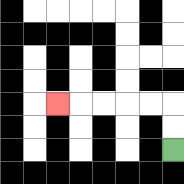{'start': '[7, 6]', 'end': '[2, 4]', 'path_directions': 'U,U,L,L,L,L,L', 'path_coordinates': '[[7, 6], [7, 5], [7, 4], [6, 4], [5, 4], [4, 4], [3, 4], [2, 4]]'}